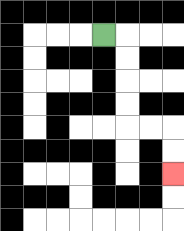{'start': '[4, 1]', 'end': '[7, 7]', 'path_directions': 'R,D,D,D,D,R,R,D,D', 'path_coordinates': '[[4, 1], [5, 1], [5, 2], [5, 3], [5, 4], [5, 5], [6, 5], [7, 5], [7, 6], [7, 7]]'}